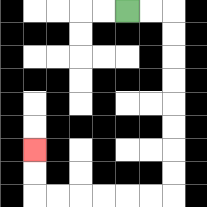{'start': '[5, 0]', 'end': '[1, 6]', 'path_directions': 'R,R,D,D,D,D,D,D,D,D,L,L,L,L,L,L,U,U', 'path_coordinates': '[[5, 0], [6, 0], [7, 0], [7, 1], [7, 2], [7, 3], [7, 4], [7, 5], [7, 6], [7, 7], [7, 8], [6, 8], [5, 8], [4, 8], [3, 8], [2, 8], [1, 8], [1, 7], [1, 6]]'}